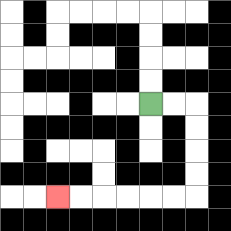{'start': '[6, 4]', 'end': '[2, 8]', 'path_directions': 'R,R,D,D,D,D,L,L,L,L,L,L', 'path_coordinates': '[[6, 4], [7, 4], [8, 4], [8, 5], [8, 6], [8, 7], [8, 8], [7, 8], [6, 8], [5, 8], [4, 8], [3, 8], [2, 8]]'}